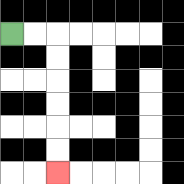{'start': '[0, 1]', 'end': '[2, 7]', 'path_directions': 'R,R,D,D,D,D,D,D', 'path_coordinates': '[[0, 1], [1, 1], [2, 1], [2, 2], [2, 3], [2, 4], [2, 5], [2, 6], [2, 7]]'}